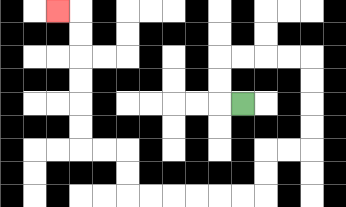{'start': '[10, 4]', 'end': '[2, 0]', 'path_directions': 'L,U,U,R,R,R,R,D,D,D,D,L,L,D,D,L,L,L,L,L,L,U,U,L,L,U,U,U,U,U,U,L', 'path_coordinates': '[[10, 4], [9, 4], [9, 3], [9, 2], [10, 2], [11, 2], [12, 2], [13, 2], [13, 3], [13, 4], [13, 5], [13, 6], [12, 6], [11, 6], [11, 7], [11, 8], [10, 8], [9, 8], [8, 8], [7, 8], [6, 8], [5, 8], [5, 7], [5, 6], [4, 6], [3, 6], [3, 5], [3, 4], [3, 3], [3, 2], [3, 1], [3, 0], [2, 0]]'}